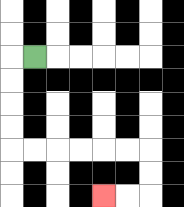{'start': '[1, 2]', 'end': '[4, 8]', 'path_directions': 'L,D,D,D,D,R,R,R,R,R,R,D,D,L,L', 'path_coordinates': '[[1, 2], [0, 2], [0, 3], [0, 4], [0, 5], [0, 6], [1, 6], [2, 6], [3, 6], [4, 6], [5, 6], [6, 6], [6, 7], [6, 8], [5, 8], [4, 8]]'}